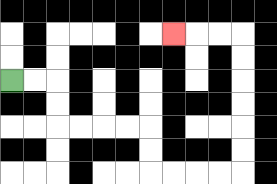{'start': '[0, 3]', 'end': '[7, 1]', 'path_directions': 'R,R,D,D,R,R,R,R,D,D,R,R,R,R,U,U,U,U,U,U,L,L,L', 'path_coordinates': '[[0, 3], [1, 3], [2, 3], [2, 4], [2, 5], [3, 5], [4, 5], [5, 5], [6, 5], [6, 6], [6, 7], [7, 7], [8, 7], [9, 7], [10, 7], [10, 6], [10, 5], [10, 4], [10, 3], [10, 2], [10, 1], [9, 1], [8, 1], [7, 1]]'}